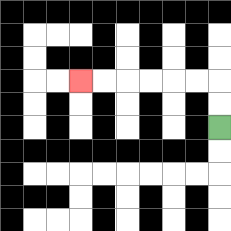{'start': '[9, 5]', 'end': '[3, 3]', 'path_directions': 'U,U,L,L,L,L,L,L', 'path_coordinates': '[[9, 5], [9, 4], [9, 3], [8, 3], [7, 3], [6, 3], [5, 3], [4, 3], [3, 3]]'}